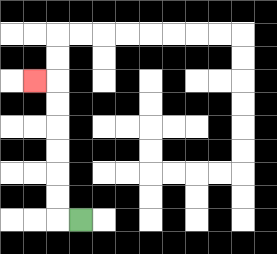{'start': '[3, 9]', 'end': '[1, 3]', 'path_directions': 'L,U,U,U,U,U,U,L', 'path_coordinates': '[[3, 9], [2, 9], [2, 8], [2, 7], [2, 6], [2, 5], [2, 4], [2, 3], [1, 3]]'}